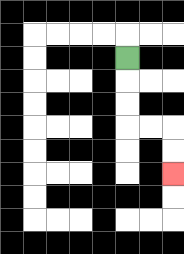{'start': '[5, 2]', 'end': '[7, 7]', 'path_directions': 'D,D,D,R,R,D,D', 'path_coordinates': '[[5, 2], [5, 3], [5, 4], [5, 5], [6, 5], [7, 5], [7, 6], [7, 7]]'}